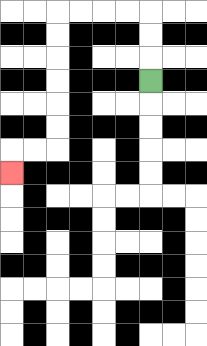{'start': '[6, 3]', 'end': '[0, 7]', 'path_directions': 'U,U,U,L,L,L,L,D,D,D,D,D,D,L,L,D', 'path_coordinates': '[[6, 3], [6, 2], [6, 1], [6, 0], [5, 0], [4, 0], [3, 0], [2, 0], [2, 1], [2, 2], [2, 3], [2, 4], [2, 5], [2, 6], [1, 6], [0, 6], [0, 7]]'}